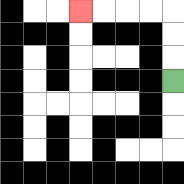{'start': '[7, 3]', 'end': '[3, 0]', 'path_directions': 'U,U,U,L,L,L,L', 'path_coordinates': '[[7, 3], [7, 2], [7, 1], [7, 0], [6, 0], [5, 0], [4, 0], [3, 0]]'}